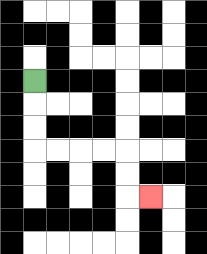{'start': '[1, 3]', 'end': '[6, 8]', 'path_directions': 'D,D,D,R,R,R,R,D,D,R', 'path_coordinates': '[[1, 3], [1, 4], [1, 5], [1, 6], [2, 6], [3, 6], [4, 6], [5, 6], [5, 7], [5, 8], [6, 8]]'}